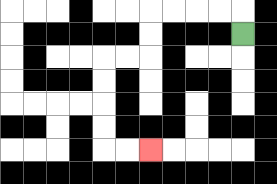{'start': '[10, 1]', 'end': '[6, 6]', 'path_directions': 'U,L,L,L,L,D,D,L,L,D,D,D,D,R,R', 'path_coordinates': '[[10, 1], [10, 0], [9, 0], [8, 0], [7, 0], [6, 0], [6, 1], [6, 2], [5, 2], [4, 2], [4, 3], [4, 4], [4, 5], [4, 6], [5, 6], [6, 6]]'}